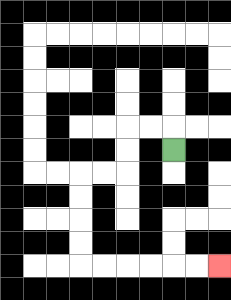{'start': '[7, 6]', 'end': '[9, 11]', 'path_directions': 'U,L,L,D,D,L,L,D,D,D,D,R,R,R,R,R,R', 'path_coordinates': '[[7, 6], [7, 5], [6, 5], [5, 5], [5, 6], [5, 7], [4, 7], [3, 7], [3, 8], [3, 9], [3, 10], [3, 11], [4, 11], [5, 11], [6, 11], [7, 11], [8, 11], [9, 11]]'}